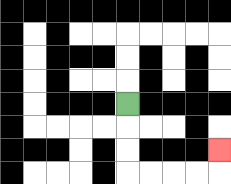{'start': '[5, 4]', 'end': '[9, 6]', 'path_directions': 'D,D,D,R,R,R,R,U', 'path_coordinates': '[[5, 4], [5, 5], [5, 6], [5, 7], [6, 7], [7, 7], [8, 7], [9, 7], [9, 6]]'}